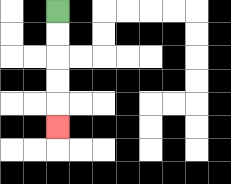{'start': '[2, 0]', 'end': '[2, 5]', 'path_directions': 'D,D,D,D,D', 'path_coordinates': '[[2, 0], [2, 1], [2, 2], [2, 3], [2, 4], [2, 5]]'}